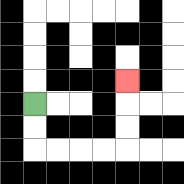{'start': '[1, 4]', 'end': '[5, 3]', 'path_directions': 'D,D,R,R,R,R,U,U,U', 'path_coordinates': '[[1, 4], [1, 5], [1, 6], [2, 6], [3, 6], [4, 6], [5, 6], [5, 5], [5, 4], [5, 3]]'}